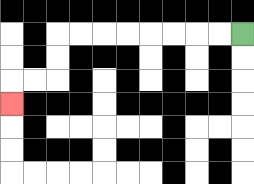{'start': '[10, 1]', 'end': '[0, 4]', 'path_directions': 'L,L,L,L,L,L,L,L,D,D,L,L,D', 'path_coordinates': '[[10, 1], [9, 1], [8, 1], [7, 1], [6, 1], [5, 1], [4, 1], [3, 1], [2, 1], [2, 2], [2, 3], [1, 3], [0, 3], [0, 4]]'}